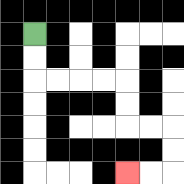{'start': '[1, 1]', 'end': '[5, 7]', 'path_directions': 'D,D,R,R,R,R,D,D,R,R,D,D,L,L', 'path_coordinates': '[[1, 1], [1, 2], [1, 3], [2, 3], [3, 3], [4, 3], [5, 3], [5, 4], [5, 5], [6, 5], [7, 5], [7, 6], [7, 7], [6, 7], [5, 7]]'}